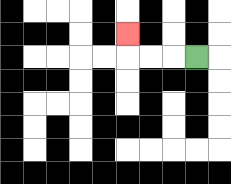{'start': '[8, 2]', 'end': '[5, 1]', 'path_directions': 'L,L,L,U', 'path_coordinates': '[[8, 2], [7, 2], [6, 2], [5, 2], [5, 1]]'}